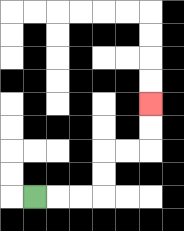{'start': '[1, 8]', 'end': '[6, 4]', 'path_directions': 'R,R,R,U,U,R,R,U,U', 'path_coordinates': '[[1, 8], [2, 8], [3, 8], [4, 8], [4, 7], [4, 6], [5, 6], [6, 6], [6, 5], [6, 4]]'}